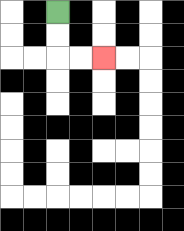{'start': '[2, 0]', 'end': '[4, 2]', 'path_directions': 'D,D,R,R', 'path_coordinates': '[[2, 0], [2, 1], [2, 2], [3, 2], [4, 2]]'}